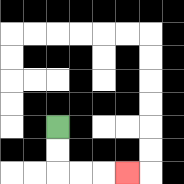{'start': '[2, 5]', 'end': '[5, 7]', 'path_directions': 'D,D,R,R,R', 'path_coordinates': '[[2, 5], [2, 6], [2, 7], [3, 7], [4, 7], [5, 7]]'}